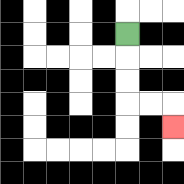{'start': '[5, 1]', 'end': '[7, 5]', 'path_directions': 'D,D,D,R,R,D', 'path_coordinates': '[[5, 1], [5, 2], [5, 3], [5, 4], [6, 4], [7, 4], [7, 5]]'}